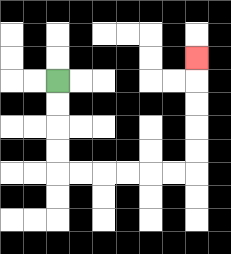{'start': '[2, 3]', 'end': '[8, 2]', 'path_directions': 'D,D,D,D,R,R,R,R,R,R,U,U,U,U,U', 'path_coordinates': '[[2, 3], [2, 4], [2, 5], [2, 6], [2, 7], [3, 7], [4, 7], [5, 7], [6, 7], [7, 7], [8, 7], [8, 6], [8, 5], [8, 4], [8, 3], [8, 2]]'}